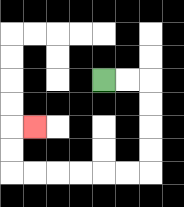{'start': '[4, 3]', 'end': '[1, 5]', 'path_directions': 'R,R,D,D,D,D,L,L,L,L,L,L,U,U,R', 'path_coordinates': '[[4, 3], [5, 3], [6, 3], [6, 4], [6, 5], [6, 6], [6, 7], [5, 7], [4, 7], [3, 7], [2, 7], [1, 7], [0, 7], [0, 6], [0, 5], [1, 5]]'}